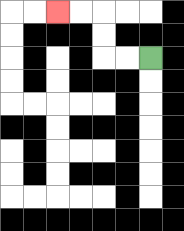{'start': '[6, 2]', 'end': '[2, 0]', 'path_directions': 'L,L,U,U,L,L', 'path_coordinates': '[[6, 2], [5, 2], [4, 2], [4, 1], [4, 0], [3, 0], [2, 0]]'}